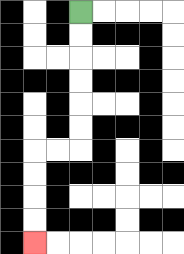{'start': '[3, 0]', 'end': '[1, 10]', 'path_directions': 'D,D,D,D,D,D,L,L,D,D,D,D', 'path_coordinates': '[[3, 0], [3, 1], [3, 2], [3, 3], [3, 4], [3, 5], [3, 6], [2, 6], [1, 6], [1, 7], [1, 8], [1, 9], [1, 10]]'}